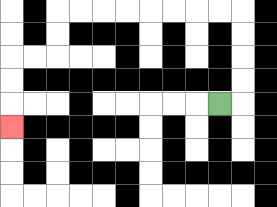{'start': '[9, 4]', 'end': '[0, 5]', 'path_directions': 'R,U,U,U,U,L,L,L,L,L,L,L,L,D,D,L,L,D,D,D', 'path_coordinates': '[[9, 4], [10, 4], [10, 3], [10, 2], [10, 1], [10, 0], [9, 0], [8, 0], [7, 0], [6, 0], [5, 0], [4, 0], [3, 0], [2, 0], [2, 1], [2, 2], [1, 2], [0, 2], [0, 3], [0, 4], [0, 5]]'}